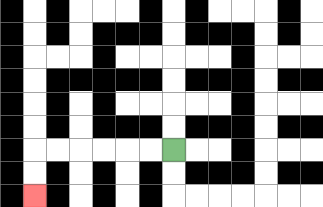{'start': '[7, 6]', 'end': '[1, 8]', 'path_directions': 'L,L,L,L,L,L,D,D', 'path_coordinates': '[[7, 6], [6, 6], [5, 6], [4, 6], [3, 6], [2, 6], [1, 6], [1, 7], [1, 8]]'}